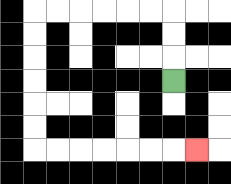{'start': '[7, 3]', 'end': '[8, 6]', 'path_directions': 'U,U,U,L,L,L,L,L,L,D,D,D,D,D,D,R,R,R,R,R,R,R', 'path_coordinates': '[[7, 3], [7, 2], [7, 1], [7, 0], [6, 0], [5, 0], [4, 0], [3, 0], [2, 0], [1, 0], [1, 1], [1, 2], [1, 3], [1, 4], [1, 5], [1, 6], [2, 6], [3, 6], [4, 6], [5, 6], [6, 6], [7, 6], [8, 6]]'}